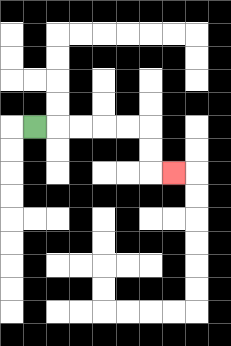{'start': '[1, 5]', 'end': '[7, 7]', 'path_directions': 'R,R,R,R,R,D,D,R', 'path_coordinates': '[[1, 5], [2, 5], [3, 5], [4, 5], [5, 5], [6, 5], [6, 6], [6, 7], [7, 7]]'}